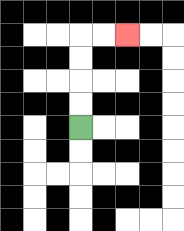{'start': '[3, 5]', 'end': '[5, 1]', 'path_directions': 'U,U,U,U,R,R', 'path_coordinates': '[[3, 5], [3, 4], [3, 3], [3, 2], [3, 1], [4, 1], [5, 1]]'}